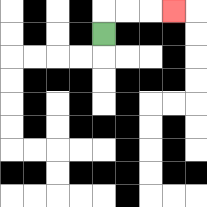{'start': '[4, 1]', 'end': '[7, 0]', 'path_directions': 'U,R,R,R', 'path_coordinates': '[[4, 1], [4, 0], [5, 0], [6, 0], [7, 0]]'}